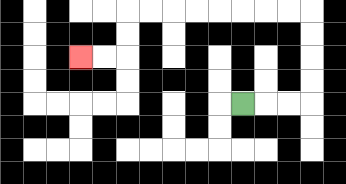{'start': '[10, 4]', 'end': '[3, 2]', 'path_directions': 'R,R,R,U,U,U,U,L,L,L,L,L,L,L,L,D,D,L,L', 'path_coordinates': '[[10, 4], [11, 4], [12, 4], [13, 4], [13, 3], [13, 2], [13, 1], [13, 0], [12, 0], [11, 0], [10, 0], [9, 0], [8, 0], [7, 0], [6, 0], [5, 0], [5, 1], [5, 2], [4, 2], [3, 2]]'}